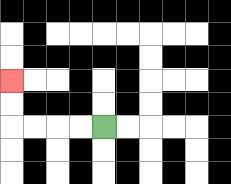{'start': '[4, 5]', 'end': '[0, 3]', 'path_directions': 'L,L,L,L,U,U', 'path_coordinates': '[[4, 5], [3, 5], [2, 5], [1, 5], [0, 5], [0, 4], [0, 3]]'}